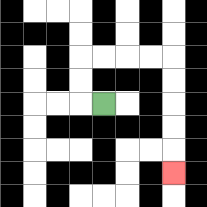{'start': '[4, 4]', 'end': '[7, 7]', 'path_directions': 'L,U,U,R,R,R,R,D,D,D,D,D', 'path_coordinates': '[[4, 4], [3, 4], [3, 3], [3, 2], [4, 2], [5, 2], [6, 2], [7, 2], [7, 3], [7, 4], [7, 5], [7, 6], [7, 7]]'}